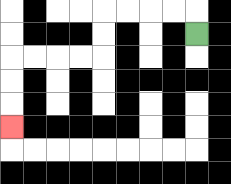{'start': '[8, 1]', 'end': '[0, 5]', 'path_directions': 'U,L,L,L,L,D,D,L,L,L,L,D,D,D', 'path_coordinates': '[[8, 1], [8, 0], [7, 0], [6, 0], [5, 0], [4, 0], [4, 1], [4, 2], [3, 2], [2, 2], [1, 2], [0, 2], [0, 3], [0, 4], [0, 5]]'}